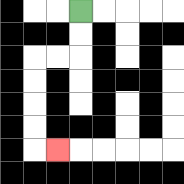{'start': '[3, 0]', 'end': '[2, 6]', 'path_directions': 'D,D,L,L,D,D,D,D,R', 'path_coordinates': '[[3, 0], [3, 1], [3, 2], [2, 2], [1, 2], [1, 3], [1, 4], [1, 5], [1, 6], [2, 6]]'}